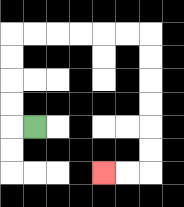{'start': '[1, 5]', 'end': '[4, 7]', 'path_directions': 'L,U,U,U,U,R,R,R,R,R,R,D,D,D,D,D,D,L,L', 'path_coordinates': '[[1, 5], [0, 5], [0, 4], [0, 3], [0, 2], [0, 1], [1, 1], [2, 1], [3, 1], [4, 1], [5, 1], [6, 1], [6, 2], [6, 3], [6, 4], [6, 5], [6, 6], [6, 7], [5, 7], [4, 7]]'}